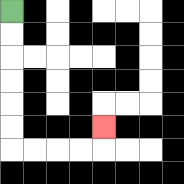{'start': '[0, 0]', 'end': '[4, 5]', 'path_directions': 'D,D,D,D,D,D,R,R,R,R,U', 'path_coordinates': '[[0, 0], [0, 1], [0, 2], [0, 3], [0, 4], [0, 5], [0, 6], [1, 6], [2, 6], [3, 6], [4, 6], [4, 5]]'}